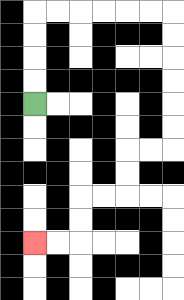{'start': '[1, 4]', 'end': '[1, 10]', 'path_directions': 'U,U,U,U,R,R,R,R,R,R,D,D,D,D,D,D,L,L,D,D,L,L,D,D,L,L', 'path_coordinates': '[[1, 4], [1, 3], [1, 2], [1, 1], [1, 0], [2, 0], [3, 0], [4, 0], [5, 0], [6, 0], [7, 0], [7, 1], [7, 2], [7, 3], [7, 4], [7, 5], [7, 6], [6, 6], [5, 6], [5, 7], [5, 8], [4, 8], [3, 8], [3, 9], [3, 10], [2, 10], [1, 10]]'}